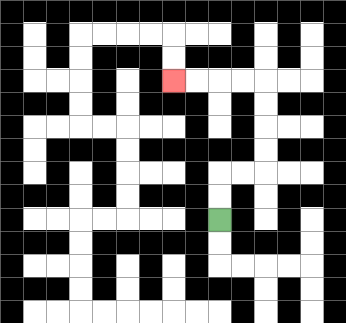{'start': '[9, 9]', 'end': '[7, 3]', 'path_directions': 'U,U,R,R,U,U,U,U,L,L,L,L', 'path_coordinates': '[[9, 9], [9, 8], [9, 7], [10, 7], [11, 7], [11, 6], [11, 5], [11, 4], [11, 3], [10, 3], [9, 3], [8, 3], [7, 3]]'}